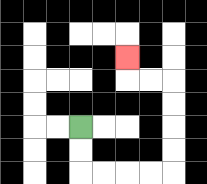{'start': '[3, 5]', 'end': '[5, 2]', 'path_directions': 'D,D,R,R,R,R,U,U,U,U,L,L,U', 'path_coordinates': '[[3, 5], [3, 6], [3, 7], [4, 7], [5, 7], [6, 7], [7, 7], [7, 6], [7, 5], [7, 4], [7, 3], [6, 3], [5, 3], [5, 2]]'}